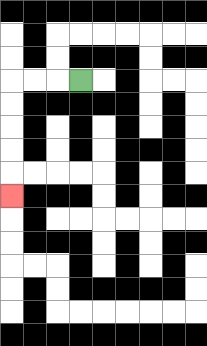{'start': '[3, 3]', 'end': '[0, 8]', 'path_directions': 'L,L,L,D,D,D,D,D', 'path_coordinates': '[[3, 3], [2, 3], [1, 3], [0, 3], [0, 4], [0, 5], [0, 6], [0, 7], [0, 8]]'}